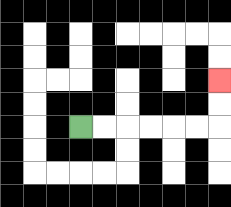{'start': '[3, 5]', 'end': '[9, 3]', 'path_directions': 'R,R,R,R,R,R,U,U', 'path_coordinates': '[[3, 5], [4, 5], [5, 5], [6, 5], [7, 5], [8, 5], [9, 5], [9, 4], [9, 3]]'}